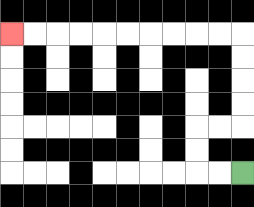{'start': '[10, 7]', 'end': '[0, 1]', 'path_directions': 'L,L,U,U,R,R,U,U,U,U,L,L,L,L,L,L,L,L,L,L', 'path_coordinates': '[[10, 7], [9, 7], [8, 7], [8, 6], [8, 5], [9, 5], [10, 5], [10, 4], [10, 3], [10, 2], [10, 1], [9, 1], [8, 1], [7, 1], [6, 1], [5, 1], [4, 1], [3, 1], [2, 1], [1, 1], [0, 1]]'}